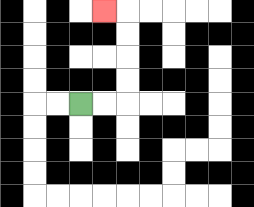{'start': '[3, 4]', 'end': '[4, 0]', 'path_directions': 'R,R,U,U,U,U,L', 'path_coordinates': '[[3, 4], [4, 4], [5, 4], [5, 3], [5, 2], [5, 1], [5, 0], [4, 0]]'}